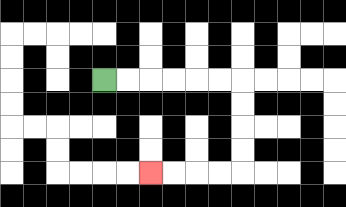{'start': '[4, 3]', 'end': '[6, 7]', 'path_directions': 'R,R,R,R,R,R,D,D,D,D,L,L,L,L', 'path_coordinates': '[[4, 3], [5, 3], [6, 3], [7, 3], [8, 3], [9, 3], [10, 3], [10, 4], [10, 5], [10, 6], [10, 7], [9, 7], [8, 7], [7, 7], [6, 7]]'}